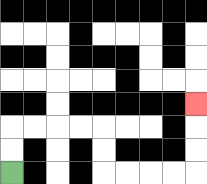{'start': '[0, 7]', 'end': '[8, 4]', 'path_directions': 'U,U,R,R,R,R,D,D,R,R,R,R,U,U,U', 'path_coordinates': '[[0, 7], [0, 6], [0, 5], [1, 5], [2, 5], [3, 5], [4, 5], [4, 6], [4, 7], [5, 7], [6, 7], [7, 7], [8, 7], [8, 6], [8, 5], [8, 4]]'}